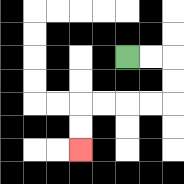{'start': '[5, 2]', 'end': '[3, 6]', 'path_directions': 'R,R,D,D,L,L,L,L,D,D', 'path_coordinates': '[[5, 2], [6, 2], [7, 2], [7, 3], [7, 4], [6, 4], [5, 4], [4, 4], [3, 4], [3, 5], [3, 6]]'}